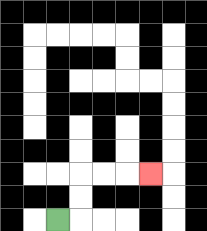{'start': '[2, 9]', 'end': '[6, 7]', 'path_directions': 'R,U,U,R,R,R', 'path_coordinates': '[[2, 9], [3, 9], [3, 8], [3, 7], [4, 7], [5, 7], [6, 7]]'}